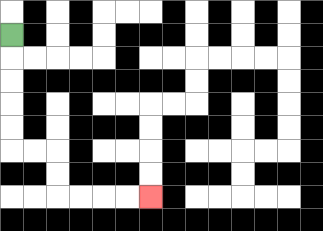{'start': '[0, 1]', 'end': '[6, 8]', 'path_directions': 'D,D,D,D,D,R,R,D,D,R,R,R,R', 'path_coordinates': '[[0, 1], [0, 2], [0, 3], [0, 4], [0, 5], [0, 6], [1, 6], [2, 6], [2, 7], [2, 8], [3, 8], [4, 8], [5, 8], [6, 8]]'}